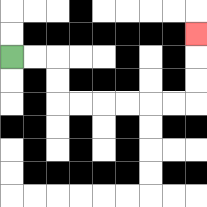{'start': '[0, 2]', 'end': '[8, 1]', 'path_directions': 'R,R,D,D,R,R,R,R,R,R,U,U,U', 'path_coordinates': '[[0, 2], [1, 2], [2, 2], [2, 3], [2, 4], [3, 4], [4, 4], [5, 4], [6, 4], [7, 4], [8, 4], [8, 3], [8, 2], [8, 1]]'}